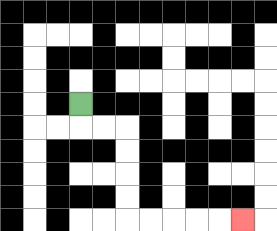{'start': '[3, 4]', 'end': '[10, 9]', 'path_directions': 'D,R,R,D,D,D,D,R,R,R,R,R', 'path_coordinates': '[[3, 4], [3, 5], [4, 5], [5, 5], [5, 6], [5, 7], [5, 8], [5, 9], [6, 9], [7, 9], [8, 9], [9, 9], [10, 9]]'}